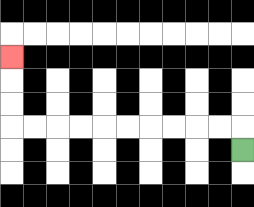{'start': '[10, 6]', 'end': '[0, 2]', 'path_directions': 'U,L,L,L,L,L,L,L,L,L,L,U,U,U', 'path_coordinates': '[[10, 6], [10, 5], [9, 5], [8, 5], [7, 5], [6, 5], [5, 5], [4, 5], [3, 5], [2, 5], [1, 5], [0, 5], [0, 4], [0, 3], [0, 2]]'}